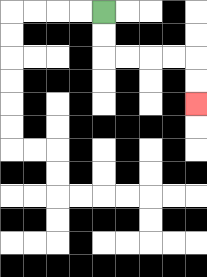{'start': '[4, 0]', 'end': '[8, 4]', 'path_directions': 'D,D,R,R,R,R,D,D', 'path_coordinates': '[[4, 0], [4, 1], [4, 2], [5, 2], [6, 2], [7, 2], [8, 2], [8, 3], [8, 4]]'}